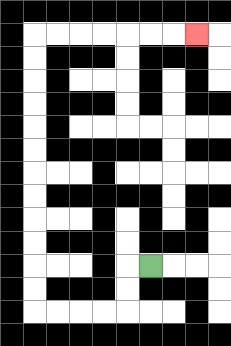{'start': '[6, 11]', 'end': '[8, 1]', 'path_directions': 'L,D,D,L,L,L,L,U,U,U,U,U,U,U,U,U,U,U,U,R,R,R,R,R,R,R', 'path_coordinates': '[[6, 11], [5, 11], [5, 12], [5, 13], [4, 13], [3, 13], [2, 13], [1, 13], [1, 12], [1, 11], [1, 10], [1, 9], [1, 8], [1, 7], [1, 6], [1, 5], [1, 4], [1, 3], [1, 2], [1, 1], [2, 1], [3, 1], [4, 1], [5, 1], [6, 1], [7, 1], [8, 1]]'}